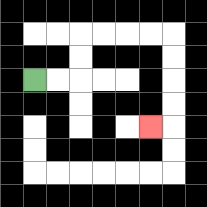{'start': '[1, 3]', 'end': '[6, 5]', 'path_directions': 'R,R,U,U,R,R,R,R,D,D,D,D,L', 'path_coordinates': '[[1, 3], [2, 3], [3, 3], [3, 2], [3, 1], [4, 1], [5, 1], [6, 1], [7, 1], [7, 2], [7, 3], [7, 4], [7, 5], [6, 5]]'}